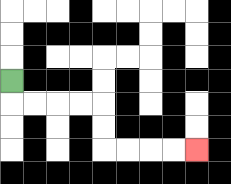{'start': '[0, 3]', 'end': '[8, 6]', 'path_directions': 'D,R,R,R,R,D,D,R,R,R,R', 'path_coordinates': '[[0, 3], [0, 4], [1, 4], [2, 4], [3, 4], [4, 4], [4, 5], [4, 6], [5, 6], [6, 6], [7, 6], [8, 6]]'}